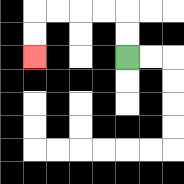{'start': '[5, 2]', 'end': '[1, 2]', 'path_directions': 'U,U,L,L,L,L,D,D', 'path_coordinates': '[[5, 2], [5, 1], [5, 0], [4, 0], [3, 0], [2, 0], [1, 0], [1, 1], [1, 2]]'}